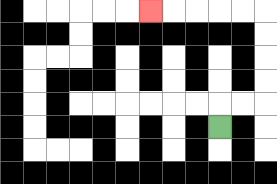{'start': '[9, 5]', 'end': '[6, 0]', 'path_directions': 'U,R,R,U,U,U,U,L,L,L,L,L', 'path_coordinates': '[[9, 5], [9, 4], [10, 4], [11, 4], [11, 3], [11, 2], [11, 1], [11, 0], [10, 0], [9, 0], [8, 0], [7, 0], [6, 0]]'}